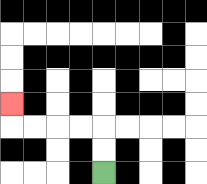{'start': '[4, 7]', 'end': '[0, 4]', 'path_directions': 'U,U,L,L,L,L,U', 'path_coordinates': '[[4, 7], [4, 6], [4, 5], [3, 5], [2, 5], [1, 5], [0, 5], [0, 4]]'}